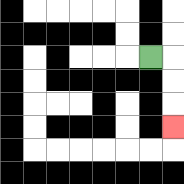{'start': '[6, 2]', 'end': '[7, 5]', 'path_directions': 'R,D,D,D', 'path_coordinates': '[[6, 2], [7, 2], [7, 3], [7, 4], [7, 5]]'}